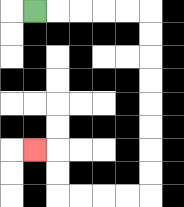{'start': '[1, 0]', 'end': '[1, 6]', 'path_directions': 'R,R,R,R,R,D,D,D,D,D,D,D,D,L,L,L,L,U,U,L', 'path_coordinates': '[[1, 0], [2, 0], [3, 0], [4, 0], [5, 0], [6, 0], [6, 1], [6, 2], [6, 3], [6, 4], [6, 5], [6, 6], [6, 7], [6, 8], [5, 8], [4, 8], [3, 8], [2, 8], [2, 7], [2, 6], [1, 6]]'}